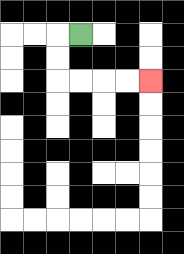{'start': '[3, 1]', 'end': '[6, 3]', 'path_directions': 'L,D,D,R,R,R,R', 'path_coordinates': '[[3, 1], [2, 1], [2, 2], [2, 3], [3, 3], [4, 3], [5, 3], [6, 3]]'}